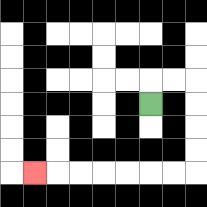{'start': '[6, 4]', 'end': '[1, 7]', 'path_directions': 'U,R,R,D,D,D,D,L,L,L,L,L,L,L', 'path_coordinates': '[[6, 4], [6, 3], [7, 3], [8, 3], [8, 4], [8, 5], [8, 6], [8, 7], [7, 7], [6, 7], [5, 7], [4, 7], [3, 7], [2, 7], [1, 7]]'}